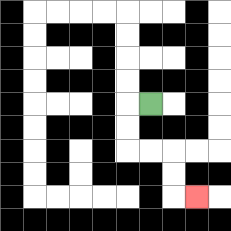{'start': '[6, 4]', 'end': '[8, 8]', 'path_directions': 'L,D,D,R,R,D,D,R', 'path_coordinates': '[[6, 4], [5, 4], [5, 5], [5, 6], [6, 6], [7, 6], [7, 7], [7, 8], [8, 8]]'}